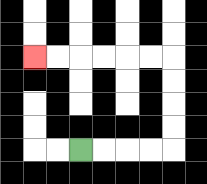{'start': '[3, 6]', 'end': '[1, 2]', 'path_directions': 'R,R,R,R,U,U,U,U,L,L,L,L,L,L', 'path_coordinates': '[[3, 6], [4, 6], [5, 6], [6, 6], [7, 6], [7, 5], [7, 4], [7, 3], [7, 2], [6, 2], [5, 2], [4, 2], [3, 2], [2, 2], [1, 2]]'}